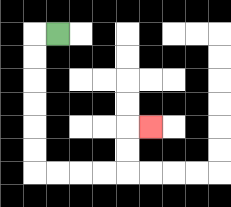{'start': '[2, 1]', 'end': '[6, 5]', 'path_directions': 'L,D,D,D,D,D,D,R,R,R,R,U,U,R', 'path_coordinates': '[[2, 1], [1, 1], [1, 2], [1, 3], [1, 4], [1, 5], [1, 6], [1, 7], [2, 7], [3, 7], [4, 7], [5, 7], [5, 6], [5, 5], [6, 5]]'}